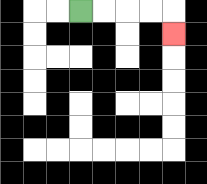{'start': '[3, 0]', 'end': '[7, 1]', 'path_directions': 'R,R,R,R,D', 'path_coordinates': '[[3, 0], [4, 0], [5, 0], [6, 0], [7, 0], [7, 1]]'}